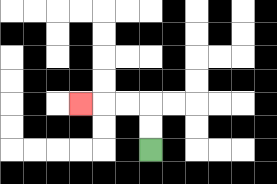{'start': '[6, 6]', 'end': '[3, 4]', 'path_directions': 'U,U,L,L,L', 'path_coordinates': '[[6, 6], [6, 5], [6, 4], [5, 4], [4, 4], [3, 4]]'}